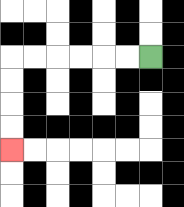{'start': '[6, 2]', 'end': '[0, 6]', 'path_directions': 'L,L,L,L,L,L,D,D,D,D', 'path_coordinates': '[[6, 2], [5, 2], [4, 2], [3, 2], [2, 2], [1, 2], [0, 2], [0, 3], [0, 4], [0, 5], [0, 6]]'}